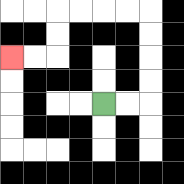{'start': '[4, 4]', 'end': '[0, 2]', 'path_directions': 'R,R,U,U,U,U,L,L,L,L,D,D,L,L', 'path_coordinates': '[[4, 4], [5, 4], [6, 4], [6, 3], [6, 2], [6, 1], [6, 0], [5, 0], [4, 0], [3, 0], [2, 0], [2, 1], [2, 2], [1, 2], [0, 2]]'}